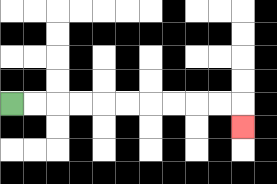{'start': '[0, 4]', 'end': '[10, 5]', 'path_directions': 'R,R,R,R,R,R,R,R,R,R,D', 'path_coordinates': '[[0, 4], [1, 4], [2, 4], [3, 4], [4, 4], [5, 4], [6, 4], [7, 4], [8, 4], [9, 4], [10, 4], [10, 5]]'}